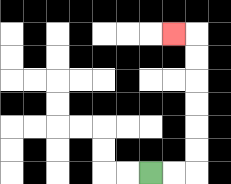{'start': '[6, 7]', 'end': '[7, 1]', 'path_directions': 'R,R,U,U,U,U,U,U,L', 'path_coordinates': '[[6, 7], [7, 7], [8, 7], [8, 6], [8, 5], [8, 4], [8, 3], [8, 2], [8, 1], [7, 1]]'}